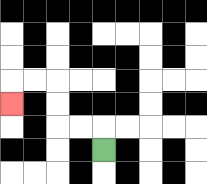{'start': '[4, 6]', 'end': '[0, 4]', 'path_directions': 'U,L,L,U,U,L,L,D', 'path_coordinates': '[[4, 6], [4, 5], [3, 5], [2, 5], [2, 4], [2, 3], [1, 3], [0, 3], [0, 4]]'}